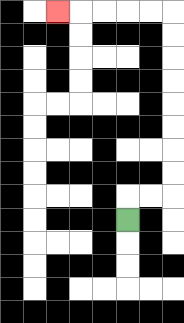{'start': '[5, 9]', 'end': '[2, 0]', 'path_directions': 'U,R,R,U,U,U,U,U,U,U,U,L,L,L,L,L', 'path_coordinates': '[[5, 9], [5, 8], [6, 8], [7, 8], [7, 7], [7, 6], [7, 5], [7, 4], [7, 3], [7, 2], [7, 1], [7, 0], [6, 0], [5, 0], [4, 0], [3, 0], [2, 0]]'}